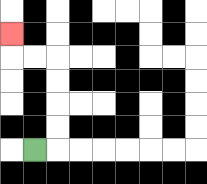{'start': '[1, 6]', 'end': '[0, 1]', 'path_directions': 'R,U,U,U,U,L,L,U', 'path_coordinates': '[[1, 6], [2, 6], [2, 5], [2, 4], [2, 3], [2, 2], [1, 2], [0, 2], [0, 1]]'}